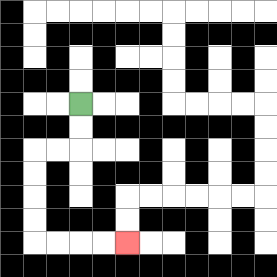{'start': '[3, 4]', 'end': '[5, 10]', 'path_directions': 'D,D,L,L,D,D,D,D,R,R,R,R', 'path_coordinates': '[[3, 4], [3, 5], [3, 6], [2, 6], [1, 6], [1, 7], [1, 8], [1, 9], [1, 10], [2, 10], [3, 10], [4, 10], [5, 10]]'}